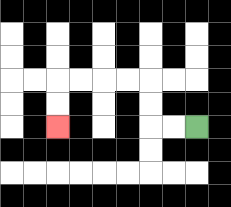{'start': '[8, 5]', 'end': '[2, 5]', 'path_directions': 'L,L,U,U,L,L,L,L,D,D', 'path_coordinates': '[[8, 5], [7, 5], [6, 5], [6, 4], [6, 3], [5, 3], [4, 3], [3, 3], [2, 3], [2, 4], [2, 5]]'}